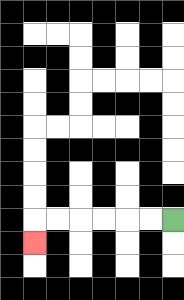{'start': '[7, 9]', 'end': '[1, 10]', 'path_directions': 'L,L,L,L,L,L,D', 'path_coordinates': '[[7, 9], [6, 9], [5, 9], [4, 9], [3, 9], [2, 9], [1, 9], [1, 10]]'}